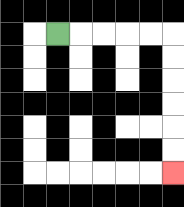{'start': '[2, 1]', 'end': '[7, 7]', 'path_directions': 'R,R,R,R,R,D,D,D,D,D,D', 'path_coordinates': '[[2, 1], [3, 1], [4, 1], [5, 1], [6, 1], [7, 1], [7, 2], [7, 3], [7, 4], [7, 5], [7, 6], [7, 7]]'}